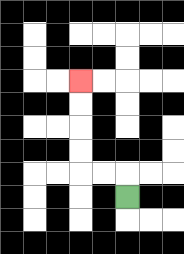{'start': '[5, 8]', 'end': '[3, 3]', 'path_directions': 'U,L,L,U,U,U,U', 'path_coordinates': '[[5, 8], [5, 7], [4, 7], [3, 7], [3, 6], [3, 5], [3, 4], [3, 3]]'}